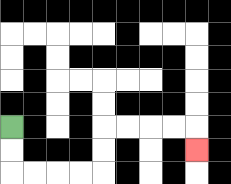{'start': '[0, 5]', 'end': '[8, 6]', 'path_directions': 'D,D,R,R,R,R,U,U,R,R,R,R,D', 'path_coordinates': '[[0, 5], [0, 6], [0, 7], [1, 7], [2, 7], [3, 7], [4, 7], [4, 6], [4, 5], [5, 5], [6, 5], [7, 5], [8, 5], [8, 6]]'}